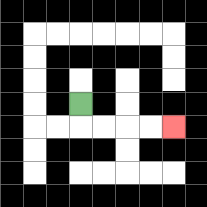{'start': '[3, 4]', 'end': '[7, 5]', 'path_directions': 'D,R,R,R,R', 'path_coordinates': '[[3, 4], [3, 5], [4, 5], [5, 5], [6, 5], [7, 5]]'}